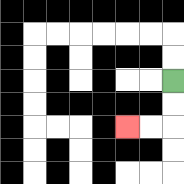{'start': '[7, 3]', 'end': '[5, 5]', 'path_directions': 'D,D,L,L', 'path_coordinates': '[[7, 3], [7, 4], [7, 5], [6, 5], [5, 5]]'}